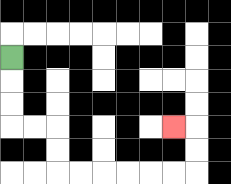{'start': '[0, 2]', 'end': '[7, 5]', 'path_directions': 'D,D,D,R,R,D,D,R,R,R,R,R,R,U,U,L', 'path_coordinates': '[[0, 2], [0, 3], [0, 4], [0, 5], [1, 5], [2, 5], [2, 6], [2, 7], [3, 7], [4, 7], [5, 7], [6, 7], [7, 7], [8, 7], [8, 6], [8, 5], [7, 5]]'}